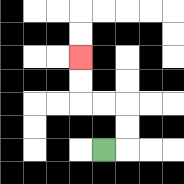{'start': '[4, 6]', 'end': '[3, 2]', 'path_directions': 'R,U,U,L,L,U,U', 'path_coordinates': '[[4, 6], [5, 6], [5, 5], [5, 4], [4, 4], [3, 4], [3, 3], [3, 2]]'}